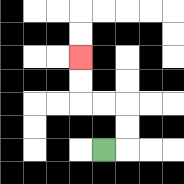{'start': '[4, 6]', 'end': '[3, 2]', 'path_directions': 'R,U,U,L,L,U,U', 'path_coordinates': '[[4, 6], [5, 6], [5, 5], [5, 4], [4, 4], [3, 4], [3, 3], [3, 2]]'}